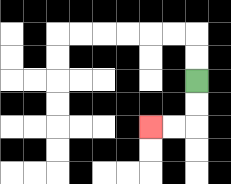{'start': '[8, 3]', 'end': '[6, 5]', 'path_directions': 'D,D,L,L', 'path_coordinates': '[[8, 3], [8, 4], [8, 5], [7, 5], [6, 5]]'}